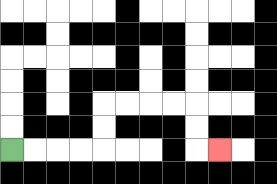{'start': '[0, 6]', 'end': '[9, 6]', 'path_directions': 'R,R,R,R,U,U,R,R,R,R,D,D,R', 'path_coordinates': '[[0, 6], [1, 6], [2, 6], [3, 6], [4, 6], [4, 5], [4, 4], [5, 4], [6, 4], [7, 4], [8, 4], [8, 5], [8, 6], [9, 6]]'}